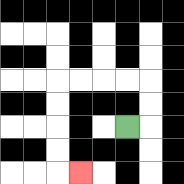{'start': '[5, 5]', 'end': '[3, 7]', 'path_directions': 'R,U,U,L,L,L,L,D,D,D,D,R', 'path_coordinates': '[[5, 5], [6, 5], [6, 4], [6, 3], [5, 3], [4, 3], [3, 3], [2, 3], [2, 4], [2, 5], [2, 6], [2, 7], [3, 7]]'}